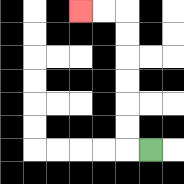{'start': '[6, 6]', 'end': '[3, 0]', 'path_directions': 'L,U,U,U,U,U,U,L,L', 'path_coordinates': '[[6, 6], [5, 6], [5, 5], [5, 4], [5, 3], [5, 2], [5, 1], [5, 0], [4, 0], [3, 0]]'}